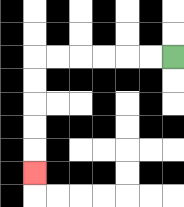{'start': '[7, 2]', 'end': '[1, 7]', 'path_directions': 'L,L,L,L,L,L,D,D,D,D,D', 'path_coordinates': '[[7, 2], [6, 2], [5, 2], [4, 2], [3, 2], [2, 2], [1, 2], [1, 3], [1, 4], [1, 5], [1, 6], [1, 7]]'}